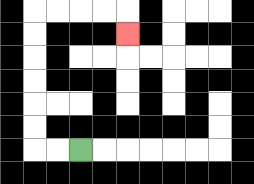{'start': '[3, 6]', 'end': '[5, 1]', 'path_directions': 'L,L,U,U,U,U,U,U,R,R,R,R,D', 'path_coordinates': '[[3, 6], [2, 6], [1, 6], [1, 5], [1, 4], [1, 3], [1, 2], [1, 1], [1, 0], [2, 0], [3, 0], [4, 0], [5, 0], [5, 1]]'}